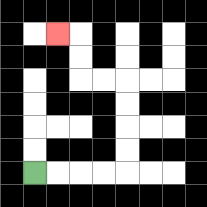{'start': '[1, 7]', 'end': '[2, 1]', 'path_directions': 'R,R,R,R,U,U,U,U,L,L,U,U,L', 'path_coordinates': '[[1, 7], [2, 7], [3, 7], [4, 7], [5, 7], [5, 6], [5, 5], [5, 4], [5, 3], [4, 3], [3, 3], [3, 2], [3, 1], [2, 1]]'}